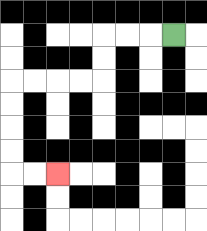{'start': '[7, 1]', 'end': '[2, 7]', 'path_directions': 'L,L,L,D,D,L,L,L,L,D,D,D,D,R,R', 'path_coordinates': '[[7, 1], [6, 1], [5, 1], [4, 1], [4, 2], [4, 3], [3, 3], [2, 3], [1, 3], [0, 3], [0, 4], [0, 5], [0, 6], [0, 7], [1, 7], [2, 7]]'}